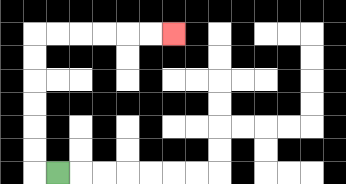{'start': '[2, 7]', 'end': '[7, 1]', 'path_directions': 'L,U,U,U,U,U,U,R,R,R,R,R,R', 'path_coordinates': '[[2, 7], [1, 7], [1, 6], [1, 5], [1, 4], [1, 3], [1, 2], [1, 1], [2, 1], [3, 1], [4, 1], [5, 1], [6, 1], [7, 1]]'}